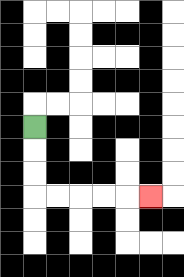{'start': '[1, 5]', 'end': '[6, 8]', 'path_directions': 'D,D,D,R,R,R,R,R', 'path_coordinates': '[[1, 5], [1, 6], [1, 7], [1, 8], [2, 8], [3, 8], [4, 8], [5, 8], [6, 8]]'}